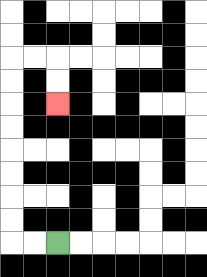{'start': '[2, 10]', 'end': '[2, 4]', 'path_directions': 'L,L,U,U,U,U,U,U,U,U,R,R,D,D', 'path_coordinates': '[[2, 10], [1, 10], [0, 10], [0, 9], [0, 8], [0, 7], [0, 6], [0, 5], [0, 4], [0, 3], [0, 2], [1, 2], [2, 2], [2, 3], [2, 4]]'}